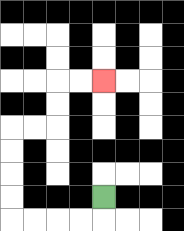{'start': '[4, 8]', 'end': '[4, 3]', 'path_directions': 'D,L,L,L,L,U,U,U,U,R,R,U,U,R,R', 'path_coordinates': '[[4, 8], [4, 9], [3, 9], [2, 9], [1, 9], [0, 9], [0, 8], [0, 7], [0, 6], [0, 5], [1, 5], [2, 5], [2, 4], [2, 3], [3, 3], [4, 3]]'}